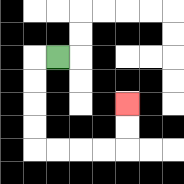{'start': '[2, 2]', 'end': '[5, 4]', 'path_directions': 'L,D,D,D,D,R,R,R,R,U,U', 'path_coordinates': '[[2, 2], [1, 2], [1, 3], [1, 4], [1, 5], [1, 6], [2, 6], [3, 6], [4, 6], [5, 6], [5, 5], [5, 4]]'}